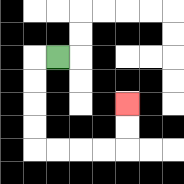{'start': '[2, 2]', 'end': '[5, 4]', 'path_directions': 'L,D,D,D,D,R,R,R,R,U,U', 'path_coordinates': '[[2, 2], [1, 2], [1, 3], [1, 4], [1, 5], [1, 6], [2, 6], [3, 6], [4, 6], [5, 6], [5, 5], [5, 4]]'}